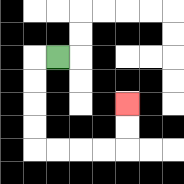{'start': '[2, 2]', 'end': '[5, 4]', 'path_directions': 'L,D,D,D,D,R,R,R,R,U,U', 'path_coordinates': '[[2, 2], [1, 2], [1, 3], [1, 4], [1, 5], [1, 6], [2, 6], [3, 6], [4, 6], [5, 6], [5, 5], [5, 4]]'}